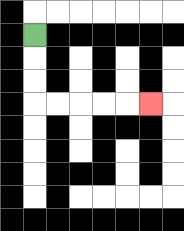{'start': '[1, 1]', 'end': '[6, 4]', 'path_directions': 'D,D,D,R,R,R,R,R', 'path_coordinates': '[[1, 1], [1, 2], [1, 3], [1, 4], [2, 4], [3, 4], [4, 4], [5, 4], [6, 4]]'}